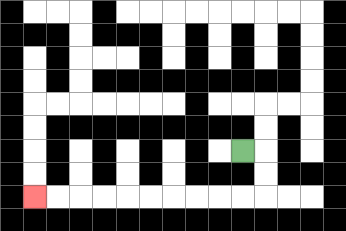{'start': '[10, 6]', 'end': '[1, 8]', 'path_directions': 'R,D,D,L,L,L,L,L,L,L,L,L,L', 'path_coordinates': '[[10, 6], [11, 6], [11, 7], [11, 8], [10, 8], [9, 8], [8, 8], [7, 8], [6, 8], [5, 8], [4, 8], [3, 8], [2, 8], [1, 8]]'}